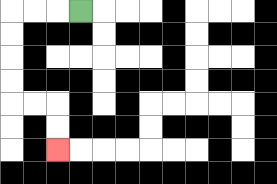{'start': '[3, 0]', 'end': '[2, 6]', 'path_directions': 'L,L,L,D,D,D,D,R,R,D,D', 'path_coordinates': '[[3, 0], [2, 0], [1, 0], [0, 0], [0, 1], [0, 2], [0, 3], [0, 4], [1, 4], [2, 4], [2, 5], [2, 6]]'}